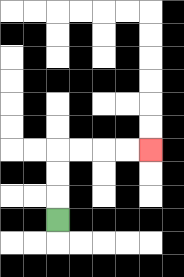{'start': '[2, 9]', 'end': '[6, 6]', 'path_directions': 'U,U,U,R,R,R,R', 'path_coordinates': '[[2, 9], [2, 8], [2, 7], [2, 6], [3, 6], [4, 6], [5, 6], [6, 6]]'}